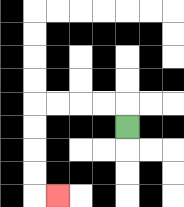{'start': '[5, 5]', 'end': '[2, 8]', 'path_directions': 'U,L,L,L,L,D,D,D,D,R', 'path_coordinates': '[[5, 5], [5, 4], [4, 4], [3, 4], [2, 4], [1, 4], [1, 5], [1, 6], [1, 7], [1, 8], [2, 8]]'}